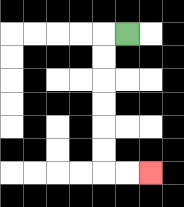{'start': '[5, 1]', 'end': '[6, 7]', 'path_directions': 'L,D,D,D,D,D,D,R,R', 'path_coordinates': '[[5, 1], [4, 1], [4, 2], [4, 3], [4, 4], [4, 5], [4, 6], [4, 7], [5, 7], [6, 7]]'}